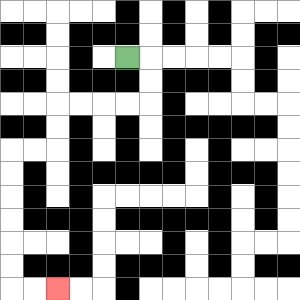{'start': '[5, 2]', 'end': '[2, 12]', 'path_directions': 'R,D,D,L,L,L,L,D,D,L,L,D,D,D,D,D,D,R,R', 'path_coordinates': '[[5, 2], [6, 2], [6, 3], [6, 4], [5, 4], [4, 4], [3, 4], [2, 4], [2, 5], [2, 6], [1, 6], [0, 6], [0, 7], [0, 8], [0, 9], [0, 10], [0, 11], [0, 12], [1, 12], [2, 12]]'}